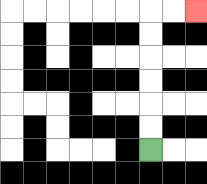{'start': '[6, 6]', 'end': '[8, 0]', 'path_directions': 'U,U,U,U,U,U,R,R', 'path_coordinates': '[[6, 6], [6, 5], [6, 4], [6, 3], [6, 2], [6, 1], [6, 0], [7, 0], [8, 0]]'}